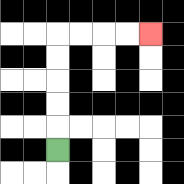{'start': '[2, 6]', 'end': '[6, 1]', 'path_directions': 'U,U,U,U,U,R,R,R,R', 'path_coordinates': '[[2, 6], [2, 5], [2, 4], [2, 3], [2, 2], [2, 1], [3, 1], [4, 1], [5, 1], [6, 1]]'}